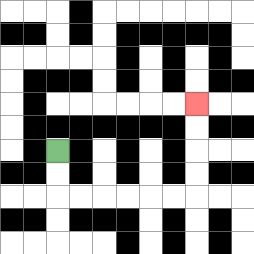{'start': '[2, 6]', 'end': '[8, 4]', 'path_directions': 'D,D,R,R,R,R,R,R,U,U,U,U', 'path_coordinates': '[[2, 6], [2, 7], [2, 8], [3, 8], [4, 8], [5, 8], [6, 8], [7, 8], [8, 8], [8, 7], [8, 6], [8, 5], [8, 4]]'}